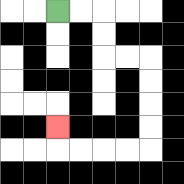{'start': '[2, 0]', 'end': '[2, 5]', 'path_directions': 'R,R,D,D,R,R,D,D,D,D,L,L,L,L,U', 'path_coordinates': '[[2, 0], [3, 0], [4, 0], [4, 1], [4, 2], [5, 2], [6, 2], [6, 3], [6, 4], [6, 5], [6, 6], [5, 6], [4, 6], [3, 6], [2, 6], [2, 5]]'}